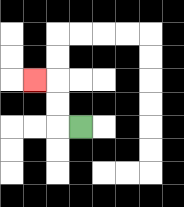{'start': '[3, 5]', 'end': '[1, 3]', 'path_directions': 'L,U,U,L', 'path_coordinates': '[[3, 5], [2, 5], [2, 4], [2, 3], [1, 3]]'}